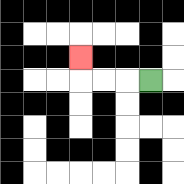{'start': '[6, 3]', 'end': '[3, 2]', 'path_directions': 'L,L,L,U', 'path_coordinates': '[[6, 3], [5, 3], [4, 3], [3, 3], [3, 2]]'}